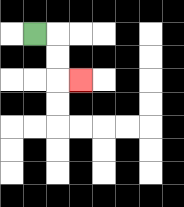{'start': '[1, 1]', 'end': '[3, 3]', 'path_directions': 'R,D,D,R', 'path_coordinates': '[[1, 1], [2, 1], [2, 2], [2, 3], [3, 3]]'}